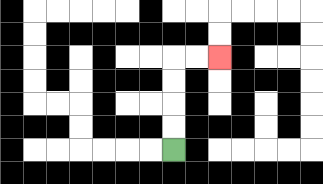{'start': '[7, 6]', 'end': '[9, 2]', 'path_directions': 'U,U,U,U,R,R', 'path_coordinates': '[[7, 6], [7, 5], [7, 4], [7, 3], [7, 2], [8, 2], [9, 2]]'}